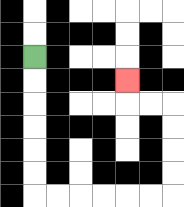{'start': '[1, 2]', 'end': '[5, 3]', 'path_directions': 'D,D,D,D,D,D,R,R,R,R,R,R,U,U,U,U,L,L,U', 'path_coordinates': '[[1, 2], [1, 3], [1, 4], [1, 5], [1, 6], [1, 7], [1, 8], [2, 8], [3, 8], [4, 8], [5, 8], [6, 8], [7, 8], [7, 7], [7, 6], [7, 5], [7, 4], [6, 4], [5, 4], [5, 3]]'}